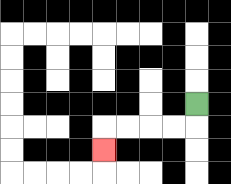{'start': '[8, 4]', 'end': '[4, 6]', 'path_directions': 'D,L,L,L,L,D', 'path_coordinates': '[[8, 4], [8, 5], [7, 5], [6, 5], [5, 5], [4, 5], [4, 6]]'}